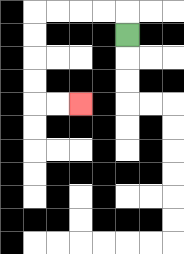{'start': '[5, 1]', 'end': '[3, 4]', 'path_directions': 'U,L,L,L,L,D,D,D,D,R,R', 'path_coordinates': '[[5, 1], [5, 0], [4, 0], [3, 0], [2, 0], [1, 0], [1, 1], [1, 2], [1, 3], [1, 4], [2, 4], [3, 4]]'}